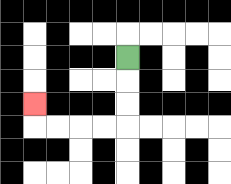{'start': '[5, 2]', 'end': '[1, 4]', 'path_directions': 'D,D,D,L,L,L,L,U', 'path_coordinates': '[[5, 2], [5, 3], [5, 4], [5, 5], [4, 5], [3, 5], [2, 5], [1, 5], [1, 4]]'}